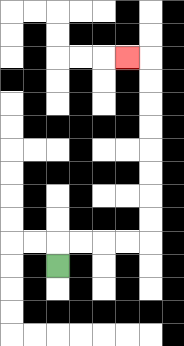{'start': '[2, 11]', 'end': '[5, 2]', 'path_directions': 'U,R,R,R,R,U,U,U,U,U,U,U,U,L', 'path_coordinates': '[[2, 11], [2, 10], [3, 10], [4, 10], [5, 10], [6, 10], [6, 9], [6, 8], [6, 7], [6, 6], [6, 5], [6, 4], [6, 3], [6, 2], [5, 2]]'}